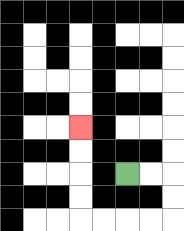{'start': '[5, 7]', 'end': '[3, 5]', 'path_directions': 'R,R,D,D,L,L,L,L,U,U,U,U', 'path_coordinates': '[[5, 7], [6, 7], [7, 7], [7, 8], [7, 9], [6, 9], [5, 9], [4, 9], [3, 9], [3, 8], [3, 7], [3, 6], [3, 5]]'}